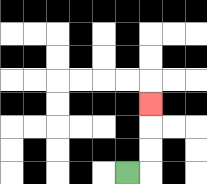{'start': '[5, 7]', 'end': '[6, 4]', 'path_directions': 'R,U,U,U', 'path_coordinates': '[[5, 7], [6, 7], [6, 6], [6, 5], [6, 4]]'}